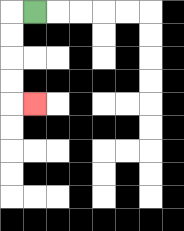{'start': '[1, 0]', 'end': '[1, 4]', 'path_directions': 'L,D,D,D,D,R', 'path_coordinates': '[[1, 0], [0, 0], [0, 1], [0, 2], [0, 3], [0, 4], [1, 4]]'}